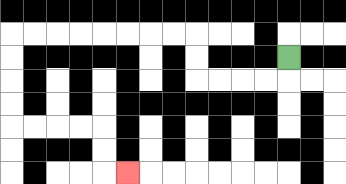{'start': '[12, 2]', 'end': '[5, 7]', 'path_directions': 'D,L,L,L,L,U,U,L,L,L,L,L,L,L,L,D,D,D,D,R,R,R,R,D,D,R', 'path_coordinates': '[[12, 2], [12, 3], [11, 3], [10, 3], [9, 3], [8, 3], [8, 2], [8, 1], [7, 1], [6, 1], [5, 1], [4, 1], [3, 1], [2, 1], [1, 1], [0, 1], [0, 2], [0, 3], [0, 4], [0, 5], [1, 5], [2, 5], [3, 5], [4, 5], [4, 6], [4, 7], [5, 7]]'}